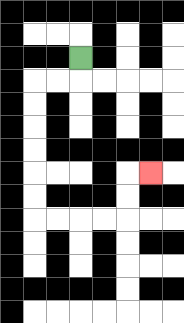{'start': '[3, 2]', 'end': '[6, 7]', 'path_directions': 'D,L,L,D,D,D,D,D,D,R,R,R,R,U,U,R', 'path_coordinates': '[[3, 2], [3, 3], [2, 3], [1, 3], [1, 4], [1, 5], [1, 6], [1, 7], [1, 8], [1, 9], [2, 9], [3, 9], [4, 9], [5, 9], [5, 8], [5, 7], [6, 7]]'}